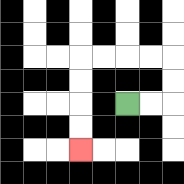{'start': '[5, 4]', 'end': '[3, 6]', 'path_directions': 'R,R,U,U,L,L,L,L,D,D,D,D', 'path_coordinates': '[[5, 4], [6, 4], [7, 4], [7, 3], [7, 2], [6, 2], [5, 2], [4, 2], [3, 2], [3, 3], [3, 4], [3, 5], [3, 6]]'}